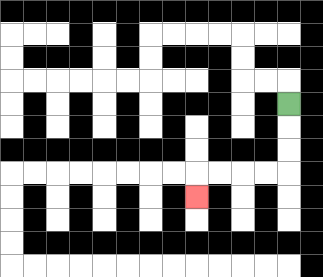{'start': '[12, 4]', 'end': '[8, 8]', 'path_directions': 'D,D,D,L,L,L,L,D', 'path_coordinates': '[[12, 4], [12, 5], [12, 6], [12, 7], [11, 7], [10, 7], [9, 7], [8, 7], [8, 8]]'}